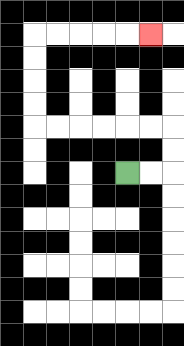{'start': '[5, 7]', 'end': '[6, 1]', 'path_directions': 'R,R,U,U,L,L,L,L,L,L,U,U,U,U,R,R,R,R,R', 'path_coordinates': '[[5, 7], [6, 7], [7, 7], [7, 6], [7, 5], [6, 5], [5, 5], [4, 5], [3, 5], [2, 5], [1, 5], [1, 4], [1, 3], [1, 2], [1, 1], [2, 1], [3, 1], [4, 1], [5, 1], [6, 1]]'}